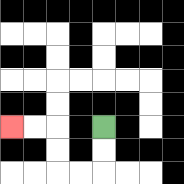{'start': '[4, 5]', 'end': '[0, 5]', 'path_directions': 'D,D,L,L,U,U,L,L', 'path_coordinates': '[[4, 5], [4, 6], [4, 7], [3, 7], [2, 7], [2, 6], [2, 5], [1, 5], [0, 5]]'}